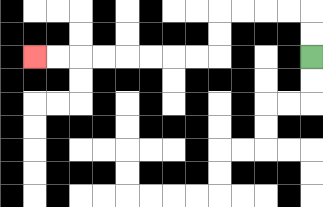{'start': '[13, 2]', 'end': '[1, 2]', 'path_directions': 'U,U,L,L,L,L,D,D,L,L,L,L,L,L,L,L', 'path_coordinates': '[[13, 2], [13, 1], [13, 0], [12, 0], [11, 0], [10, 0], [9, 0], [9, 1], [9, 2], [8, 2], [7, 2], [6, 2], [5, 2], [4, 2], [3, 2], [2, 2], [1, 2]]'}